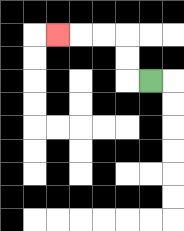{'start': '[6, 3]', 'end': '[2, 1]', 'path_directions': 'L,U,U,L,L,L', 'path_coordinates': '[[6, 3], [5, 3], [5, 2], [5, 1], [4, 1], [3, 1], [2, 1]]'}